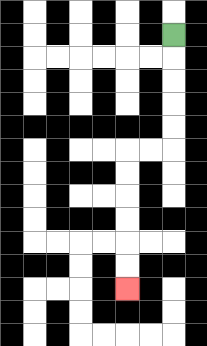{'start': '[7, 1]', 'end': '[5, 12]', 'path_directions': 'D,D,D,D,D,L,L,D,D,D,D,D,D', 'path_coordinates': '[[7, 1], [7, 2], [7, 3], [7, 4], [7, 5], [7, 6], [6, 6], [5, 6], [5, 7], [5, 8], [5, 9], [5, 10], [5, 11], [5, 12]]'}